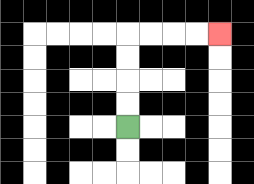{'start': '[5, 5]', 'end': '[9, 1]', 'path_directions': 'U,U,U,U,R,R,R,R', 'path_coordinates': '[[5, 5], [5, 4], [5, 3], [5, 2], [5, 1], [6, 1], [7, 1], [8, 1], [9, 1]]'}